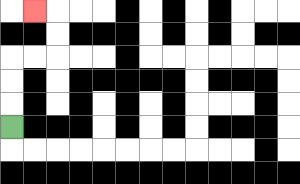{'start': '[0, 5]', 'end': '[1, 0]', 'path_directions': 'U,U,U,R,R,U,U,L', 'path_coordinates': '[[0, 5], [0, 4], [0, 3], [0, 2], [1, 2], [2, 2], [2, 1], [2, 0], [1, 0]]'}